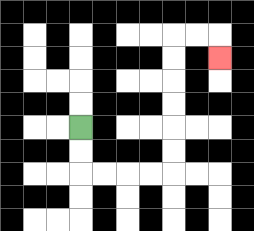{'start': '[3, 5]', 'end': '[9, 2]', 'path_directions': 'D,D,R,R,R,R,U,U,U,U,U,U,R,R,D', 'path_coordinates': '[[3, 5], [3, 6], [3, 7], [4, 7], [5, 7], [6, 7], [7, 7], [7, 6], [7, 5], [7, 4], [7, 3], [7, 2], [7, 1], [8, 1], [9, 1], [9, 2]]'}